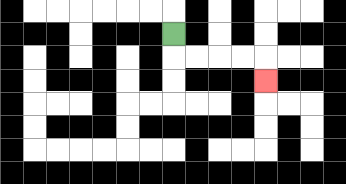{'start': '[7, 1]', 'end': '[11, 3]', 'path_directions': 'D,R,R,R,R,D', 'path_coordinates': '[[7, 1], [7, 2], [8, 2], [9, 2], [10, 2], [11, 2], [11, 3]]'}